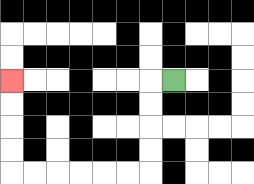{'start': '[7, 3]', 'end': '[0, 3]', 'path_directions': 'L,D,D,D,D,L,L,L,L,L,L,U,U,U,U', 'path_coordinates': '[[7, 3], [6, 3], [6, 4], [6, 5], [6, 6], [6, 7], [5, 7], [4, 7], [3, 7], [2, 7], [1, 7], [0, 7], [0, 6], [0, 5], [0, 4], [0, 3]]'}